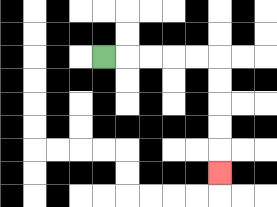{'start': '[4, 2]', 'end': '[9, 7]', 'path_directions': 'R,R,R,R,R,D,D,D,D,D', 'path_coordinates': '[[4, 2], [5, 2], [6, 2], [7, 2], [8, 2], [9, 2], [9, 3], [9, 4], [9, 5], [9, 6], [9, 7]]'}